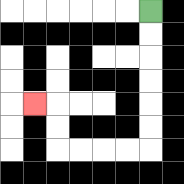{'start': '[6, 0]', 'end': '[1, 4]', 'path_directions': 'D,D,D,D,D,D,L,L,L,L,U,U,L', 'path_coordinates': '[[6, 0], [6, 1], [6, 2], [6, 3], [6, 4], [6, 5], [6, 6], [5, 6], [4, 6], [3, 6], [2, 6], [2, 5], [2, 4], [1, 4]]'}